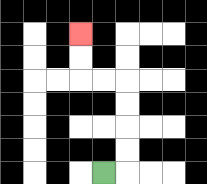{'start': '[4, 7]', 'end': '[3, 1]', 'path_directions': 'R,U,U,U,U,L,L,U,U', 'path_coordinates': '[[4, 7], [5, 7], [5, 6], [5, 5], [5, 4], [5, 3], [4, 3], [3, 3], [3, 2], [3, 1]]'}